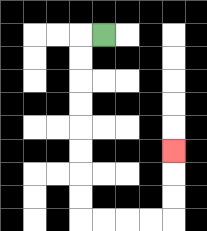{'start': '[4, 1]', 'end': '[7, 6]', 'path_directions': 'L,D,D,D,D,D,D,D,D,R,R,R,R,U,U,U', 'path_coordinates': '[[4, 1], [3, 1], [3, 2], [3, 3], [3, 4], [3, 5], [3, 6], [3, 7], [3, 8], [3, 9], [4, 9], [5, 9], [6, 9], [7, 9], [7, 8], [7, 7], [7, 6]]'}